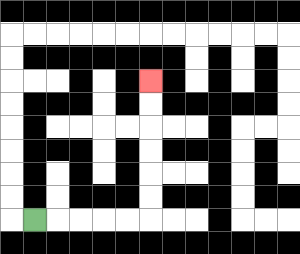{'start': '[1, 9]', 'end': '[6, 3]', 'path_directions': 'R,R,R,R,R,U,U,U,U,U,U', 'path_coordinates': '[[1, 9], [2, 9], [3, 9], [4, 9], [5, 9], [6, 9], [6, 8], [6, 7], [6, 6], [6, 5], [6, 4], [6, 3]]'}